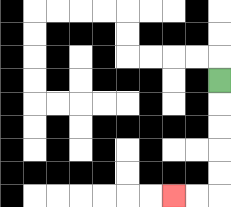{'start': '[9, 3]', 'end': '[7, 8]', 'path_directions': 'D,D,D,D,D,L,L', 'path_coordinates': '[[9, 3], [9, 4], [9, 5], [9, 6], [9, 7], [9, 8], [8, 8], [7, 8]]'}